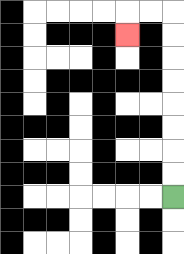{'start': '[7, 8]', 'end': '[5, 1]', 'path_directions': 'U,U,U,U,U,U,U,U,L,L,D', 'path_coordinates': '[[7, 8], [7, 7], [7, 6], [7, 5], [7, 4], [7, 3], [7, 2], [7, 1], [7, 0], [6, 0], [5, 0], [5, 1]]'}